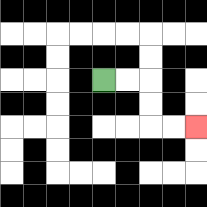{'start': '[4, 3]', 'end': '[8, 5]', 'path_directions': 'R,R,D,D,R,R', 'path_coordinates': '[[4, 3], [5, 3], [6, 3], [6, 4], [6, 5], [7, 5], [8, 5]]'}